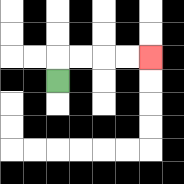{'start': '[2, 3]', 'end': '[6, 2]', 'path_directions': 'U,R,R,R,R', 'path_coordinates': '[[2, 3], [2, 2], [3, 2], [4, 2], [5, 2], [6, 2]]'}